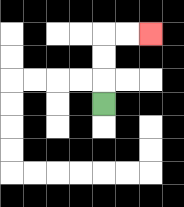{'start': '[4, 4]', 'end': '[6, 1]', 'path_directions': 'U,U,U,R,R', 'path_coordinates': '[[4, 4], [4, 3], [4, 2], [4, 1], [5, 1], [6, 1]]'}